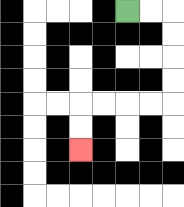{'start': '[5, 0]', 'end': '[3, 6]', 'path_directions': 'R,R,D,D,D,D,L,L,L,L,D,D', 'path_coordinates': '[[5, 0], [6, 0], [7, 0], [7, 1], [7, 2], [7, 3], [7, 4], [6, 4], [5, 4], [4, 4], [3, 4], [3, 5], [3, 6]]'}